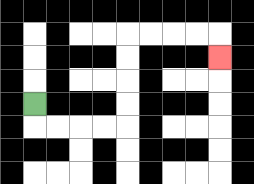{'start': '[1, 4]', 'end': '[9, 2]', 'path_directions': 'D,R,R,R,R,U,U,U,U,R,R,R,R,D', 'path_coordinates': '[[1, 4], [1, 5], [2, 5], [3, 5], [4, 5], [5, 5], [5, 4], [5, 3], [5, 2], [5, 1], [6, 1], [7, 1], [8, 1], [9, 1], [9, 2]]'}